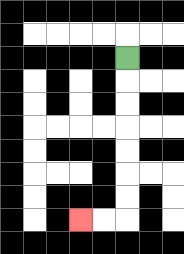{'start': '[5, 2]', 'end': '[3, 9]', 'path_directions': 'D,D,D,D,D,D,D,L,L', 'path_coordinates': '[[5, 2], [5, 3], [5, 4], [5, 5], [5, 6], [5, 7], [5, 8], [5, 9], [4, 9], [3, 9]]'}